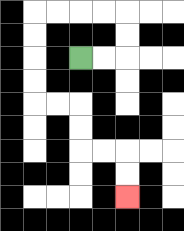{'start': '[3, 2]', 'end': '[5, 8]', 'path_directions': 'R,R,U,U,L,L,L,L,D,D,D,D,R,R,D,D,R,R,D,D', 'path_coordinates': '[[3, 2], [4, 2], [5, 2], [5, 1], [5, 0], [4, 0], [3, 0], [2, 0], [1, 0], [1, 1], [1, 2], [1, 3], [1, 4], [2, 4], [3, 4], [3, 5], [3, 6], [4, 6], [5, 6], [5, 7], [5, 8]]'}